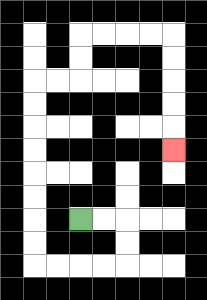{'start': '[3, 9]', 'end': '[7, 6]', 'path_directions': 'R,R,D,D,L,L,L,L,U,U,U,U,U,U,U,U,R,R,U,U,R,R,R,R,D,D,D,D,D', 'path_coordinates': '[[3, 9], [4, 9], [5, 9], [5, 10], [5, 11], [4, 11], [3, 11], [2, 11], [1, 11], [1, 10], [1, 9], [1, 8], [1, 7], [1, 6], [1, 5], [1, 4], [1, 3], [2, 3], [3, 3], [3, 2], [3, 1], [4, 1], [5, 1], [6, 1], [7, 1], [7, 2], [7, 3], [7, 4], [7, 5], [7, 6]]'}